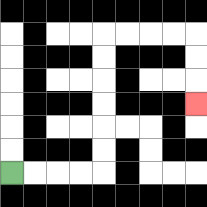{'start': '[0, 7]', 'end': '[8, 4]', 'path_directions': 'R,R,R,R,U,U,U,U,U,U,R,R,R,R,D,D,D', 'path_coordinates': '[[0, 7], [1, 7], [2, 7], [3, 7], [4, 7], [4, 6], [4, 5], [4, 4], [4, 3], [4, 2], [4, 1], [5, 1], [6, 1], [7, 1], [8, 1], [8, 2], [8, 3], [8, 4]]'}